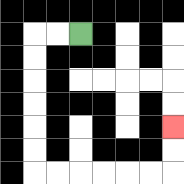{'start': '[3, 1]', 'end': '[7, 5]', 'path_directions': 'L,L,D,D,D,D,D,D,R,R,R,R,R,R,U,U', 'path_coordinates': '[[3, 1], [2, 1], [1, 1], [1, 2], [1, 3], [1, 4], [1, 5], [1, 6], [1, 7], [2, 7], [3, 7], [4, 7], [5, 7], [6, 7], [7, 7], [7, 6], [7, 5]]'}